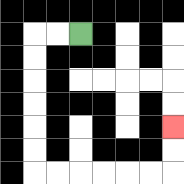{'start': '[3, 1]', 'end': '[7, 5]', 'path_directions': 'L,L,D,D,D,D,D,D,R,R,R,R,R,R,U,U', 'path_coordinates': '[[3, 1], [2, 1], [1, 1], [1, 2], [1, 3], [1, 4], [1, 5], [1, 6], [1, 7], [2, 7], [3, 7], [4, 7], [5, 7], [6, 7], [7, 7], [7, 6], [7, 5]]'}